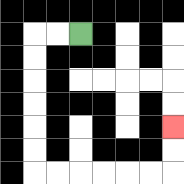{'start': '[3, 1]', 'end': '[7, 5]', 'path_directions': 'L,L,D,D,D,D,D,D,R,R,R,R,R,R,U,U', 'path_coordinates': '[[3, 1], [2, 1], [1, 1], [1, 2], [1, 3], [1, 4], [1, 5], [1, 6], [1, 7], [2, 7], [3, 7], [4, 7], [5, 7], [6, 7], [7, 7], [7, 6], [7, 5]]'}